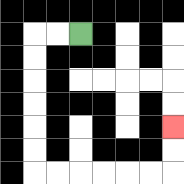{'start': '[3, 1]', 'end': '[7, 5]', 'path_directions': 'L,L,D,D,D,D,D,D,R,R,R,R,R,R,U,U', 'path_coordinates': '[[3, 1], [2, 1], [1, 1], [1, 2], [1, 3], [1, 4], [1, 5], [1, 6], [1, 7], [2, 7], [3, 7], [4, 7], [5, 7], [6, 7], [7, 7], [7, 6], [7, 5]]'}